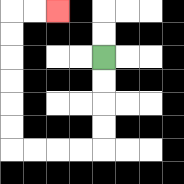{'start': '[4, 2]', 'end': '[2, 0]', 'path_directions': 'D,D,D,D,L,L,L,L,U,U,U,U,U,U,R,R', 'path_coordinates': '[[4, 2], [4, 3], [4, 4], [4, 5], [4, 6], [3, 6], [2, 6], [1, 6], [0, 6], [0, 5], [0, 4], [0, 3], [0, 2], [0, 1], [0, 0], [1, 0], [2, 0]]'}